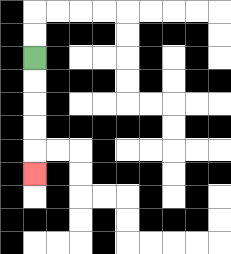{'start': '[1, 2]', 'end': '[1, 7]', 'path_directions': 'D,D,D,D,D', 'path_coordinates': '[[1, 2], [1, 3], [1, 4], [1, 5], [1, 6], [1, 7]]'}